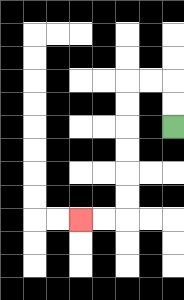{'start': '[7, 5]', 'end': '[3, 9]', 'path_directions': 'U,U,L,L,D,D,D,D,D,D,L,L', 'path_coordinates': '[[7, 5], [7, 4], [7, 3], [6, 3], [5, 3], [5, 4], [5, 5], [5, 6], [5, 7], [5, 8], [5, 9], [4, 9], [3, 9]]'}